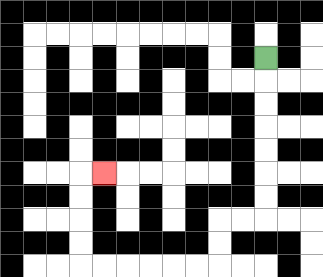{'start': '[11, 2]', 'end': '[4, 7]', 'path_directions': 'D,D,D,D,D,D,D,L,L,D,D,L,L,L,L,L,L,U,U,U,U,R', 'path_coordinates': '[[11, 2], [11, 3], [11, 4], [11, 5], [11, 6], [11, 7], [11, 8], [11, 9], [10, 9], [9, 9], [9, 10], [9, 11], [8, 11], [7, 11], [6, 11], [5, 11], [4, 11], [3, 11], [3, 10], [3, 9], [3, 8], [3, 7], [4, 7]]'}